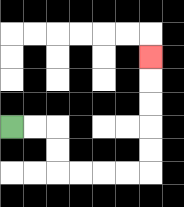{'start': '[0, 5]', 'end': '[6, 2]', 'path_directions': 'R,R,D,D,R,R,R,R,U,U,U,U,U', 'path_coordinates': '[[0, 5], [1, 5], [2, 5], [2, 6], [2, 7], [3, 7], [4, 7], [5, 7], [6, 7], [6, 6], [6, 5], [6, 4], [6, 3], [6, 2]]'}